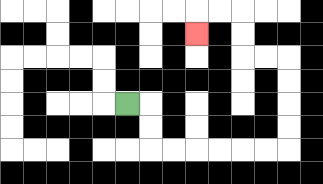{'start': '[5, 4]', 'end': '[8, 1]', 'path_directions': 'R,D,D,R,R,R,R,R,R,U,U,U,U,L,L,U,U,L,L,D', 'path_coordinates': '[[5, 4], [6, 4], [6, 5], [6, 6], [7, 6], [8, 6], [9, 6], [10, 6], [11, 6], [12, 6], [12, 5], [12, 4], [12, 3], [12, 2], [11, 2], [10, 2], [10, 1], [10, 0], [9, 0], [8, 0], [8, 1]]'}